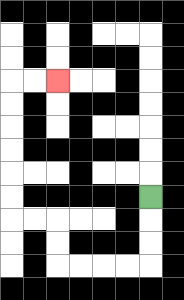{'start': '[6, 8]', 'end': '[2, 3]', 'path_directions': 'D,D,D,L,L,L,L,U,U,L,L,U,U,U,U,U,U,R,R', 'path_coordinates': '[[6, 8], [6, 9], [6, 10], [6, 11], [5, 11], [4, 11], [3, 11], [2, 11], [2, 10], [2, 9], [1, 9], [0, 9], [0, 8], [0, 7], [0, 6], [0, 5], [0, 4], [0, 3], [1, 3], [2, 3]]'}